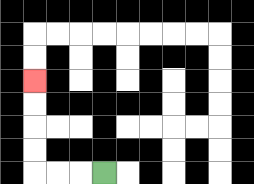{'start': '[4, 7]', 'end': '[1, 3]', 'path_directions': 'L,L,L,U,U,U,U', 'path_coordinates': '[[4, 7], [3, 7], [2, 7], [1, 7], [1, 6], [1, 5], [1, 4], [1, 3]]'}